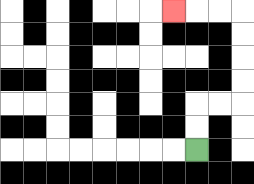{'start': '[8, 6]', 'end': '[7, 0]', 'path_directions': 'U,U,R,R,U,U,U,U,L,L,L', 'path_coordinates': '[[8, 6], [8, 5], [8, 4], [9, 4], [10, 4], [10, 3], [10, 2], [10, 1], [10, 0], [9, 0], [8, 0], [7, 0]]'}